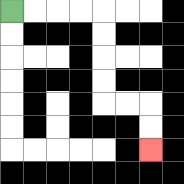{'start': '[0, 0]', 'end': '[6, 6]', 'path_directions': 'R,R,R,R,D,D,D,D,R,R,D,D', 'path_coordinates': '[[0, 0], [1, 0], [2, 0], [3, 0], [4, 0], [4, 1], [4, 2], [4, 3], [4, 4], [5, 4], [6, 4], [6, 5], [6, 6]]'}